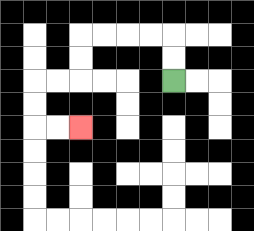{'start': '[7, 3]', 'end': '[3, 5]', 'path_directions': 'U,U,L,L,L,L,D,D,L,L,D,D,R,R', 'path_coordinates': '[[7, 3], [7, 2], [7, 1], [6, 1], [5, 1], [4, 1], [3, 1], [3, 2], [3, 3], [2, 3], [1, 3], [1, 4], [1, 5], [2, 5], [3, 5]]'}